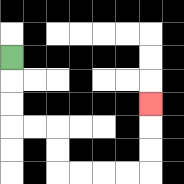{'start': '[0, 2]', 'end': '[6, 4]', 'path_directions': 'D,D,D,R,R,D,D,R,R,R,R,U,U,U', 'path_coordinates': '[[0, 2], [0, 3], [0, 4], [0, 5], [1, 5], [2, 5], [2, 6], [2, 7], [3, 7], [4, 7], [5, 7], [6, 7], [6, 6], [6, 5], [6, 4]]'}